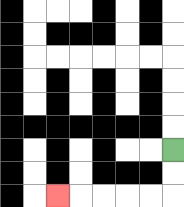{'start': '[7, 6]', 'end': '[2, 8]', 'path_directions': 'D,D,L,L,L,L,L', 'path_coordinates': '[[7, 6], [7, 7], [7, 8], [6, 8], [5, 8], [4, 8], [3, 8], [2, 8]]'}